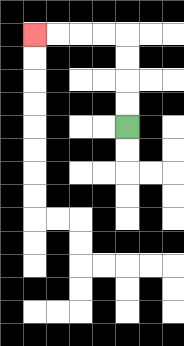{'start': '[5, 5]', 'end': '[1, 1]', 'path_directions': 'U,U,U,U,L,L,L,L', 'path_coordinates': '[[5, 5], [5, 4], [5, 3], [5, 2], [5, 1], [4, 1], [3, 1], [2, 1], [1, 1]]'}